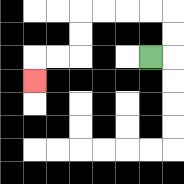{'start': '[6, 2]', 'end': '[1, 3]', 'path_directions': 'R,U,U,L,L,L,L,D,D,L,L,D', 'path_coordinates': '[[6, 2], [7, 2], [7, 1], [7, 0], [6, 0], [5, 0], [4, 0], [3, 0], [3, 1], [3, 2], [2, 2], [1, 2], [1, 3]]'}